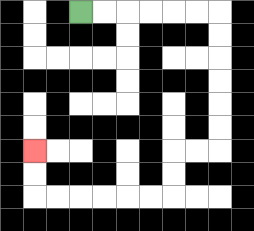{'start': '[3, 0]', 'end': '[1, 6]', 'path_directions': 'R,R,R,R,R,R,D,D,D,D,D,D,L,L,D,D,L,L,L,L,L,L,U,U', 'path_coordinates': '[[3, 0], [4, 0], [5, 0], [6, 0], [7, 0], [8, 0], [9, 0], [9, 1], [9, 2], [9, 3], [9, 4], [9, 5], [9, 6], [8, 6], [7, 6], [7, 7], [7, 8], [6, 8], [5, 8], [4, 8], [3, 8], [2, 8], [1, 8], [1, 7], [1, 6]]'}